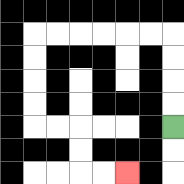{'start': '[7, 5]', 'end': '[5, 7]', 'path_directions': 'U,U,U,U,L,L,L,L,L,L,D,D,D,D,R,R,D,D,R,R', 'path_coordinates': '[[7, 5], [7, 4], [7, 3], [7, 2], [7, 1], [6, 1], [5, 1], [4, 1], [3, 1], [2, 1], [1, 1], [1, 2], [1, 3], [1, 4], [1, 5], [2, 5], [3, 5], [3, 6], [3, 7], [4, 7], [5, 7]]'}